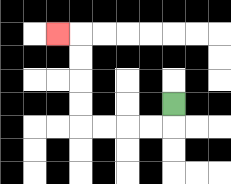{'start': '[7, 4]', 'end': '[2, 1]', 'path_directions': 'D,L,L,L,L,U,U,U,U,L', 'path_coordinates': '[[7, 4], [7, 5], [6, 5], [5, 5], [4, 5], [3, 5], [3, 4], [3, 3], [3, 2], [3, 1], [2, 1]]'}